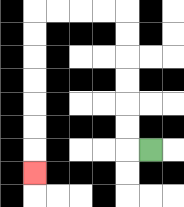{'start': '[6, 6]', 'end': '[1, 7]', 'path_directions': 'L,U,U,U,U,U,U,L,L,L,L,D,D,D,D,D,D,D', 'path_coordinates': '[[6, 6], [5, 6], [5, 5], [5, 4], [5, 3], [5, 2], [5, 1], [5, 0], [4, 0], [3, 0], [2, 0], [1, 0], [1, 1], [1, 2], [1, 3], [1, 4], [1, 5], [1, 6], [1, 7]]'}